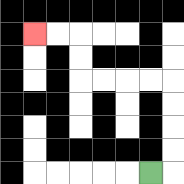{'start': '[6, 7]', 'end': '[1, 1]', 'path_directions': 'R,U,U,U,U,L,L,L,L,U,U,L,L', 'path_coordinates': '[[6, 7], [7, 7], [7, 6], [7, 5], [7, 4], [7, 3], [6, 3], [5, 3], [4, 3], [3, 3], [3, 2], [3, 1], [2, 1], [1, 1]]'}